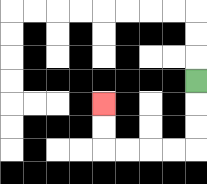{'start': '[8, 3]', 'end': '[4, 4]', 'path_directions': 'D,D,D,L,L,L,L,U,U', 'path_coordinates': '[[8, 3], [8, 4], [8, 5], [8, 6], [7, 6], [6, 6], [5, 6], [4, 6], [4, 5], [4, 4]]'}